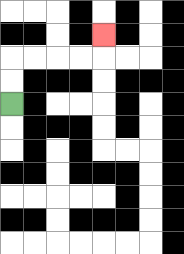{'start': '[0, 4]', 'end': '[4, 1]', 'path_directions': 'U,U,R,R,R,R,U', 'path_coordinates': '[[0, 4], [0, 3], [0, 2], [1, 2], [2, 2], [3, 2], [4, 2], [4, 1]]'}